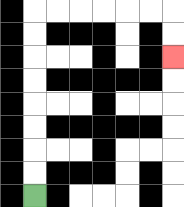{'start': '[1, 8]', 'end': '[7, 2]', 'path_directions': 'U,U,U,U,U,U,U,U,R,R,R,R,R,R,D,D', 'path_coordinates': '[[1, 8], [1, 7], [1, 6], [1, 5], [1, 4], [1, 3], [1, 2], [1, 1], [1, 0], [2, 0], [3, 0], [4, 0], [5, 0], [6, 0], [7, 0], [7, 1], [7, 2]]'}